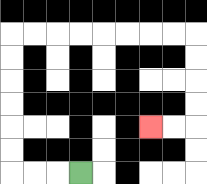{'start': '[3, 7]', 'end': '[6, 5]', 'path_directions': 'L,L,L,U,U,U,U,U,U,R,R,R,R,R,R,R,R,D,D,D,D,L,L', 'path_coordinates': '[[3, 7], [2, 7], [1, 7], [0, 7], [0, 6], [0, 5], [0, 4], [0, 3], [0, 2], [0, 1], [1, 1], [2, 1], [3, 1], [4, 1], [5, 1], [6, 1], [7, 1], [8, 1], [8, 2], [8, 3], [8, 4], [8, 5], [7, 5], [6, 5]]'}